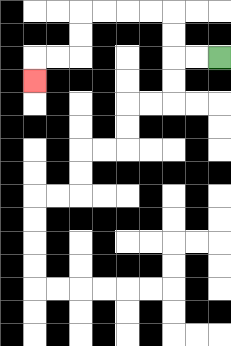{'start': '[9, 2]', 'end': '[1, 3]', 'path_directions': 'L,L,U,U,L,L,L,L,D,D,L,L,D', 'path_coordinates': '[[9, 2], [8, 2], [7, 2], [7, 1], [7, 0], [6, 0], [5, 0], [4, 0], [3, 0], [3, 1], [3, 2], [2, 2], [1, 2], [1, 3]]'}